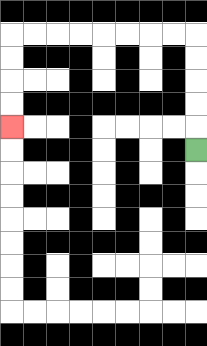{'start': '[8, 6]', 'end': '[0, 5]', 'path_directions': 'U,U,U,U,U,L,L,L,L,L,L,L,L,D,D,D,D', 'path_coordinates': '[[8, 6], [8, 5], [8, 4], [8, 3], [8, 2], [8, 1], [7, 1], [6, 1], [5, 1], [4, 1], [3, 1], [2, 1], [1, 1], [0, 1], [0, 2], [0, 3], [0, 4], [0, 5]]'}